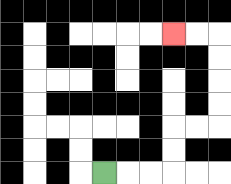{'start': '[4, 7]', 'end': '[7, 1]', 'path_directions': 'R,R,R,U,U,R,R,U,U,U,U,L,L', 'path_coordinates': '[[4, 7], [5, 7], [6, 7], [7, 7], [7, 6], [7, 5], [8, 5], [9, 5], [9, 4], [9, 3], [9, 2], [9, 1], [8, 1], [7, 1]]'}